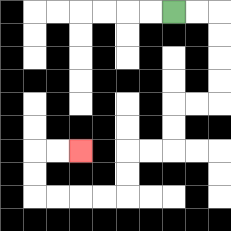{'start': '[7, 0]', 'end': '[3, 6]', 'path_directions': 'R,R,D,D,D,D,L,L,D,D,L,L,D,D,L,L,L,L,U,U,R,R', 'path_coordinates': '[[7, 0], [8, 0], [9, 0], [9, 1], [9, 2], [9, 3], [9, 4], [8, 4], [7, 4], [7, 5], [7, 6], [6, 6], [5, 6], [5, 7], [5, 8], [4, 8], [3, 8], [2, 8], [1, 8], [1, 7], [1, 6], [2, 6], [3, 6]]'}